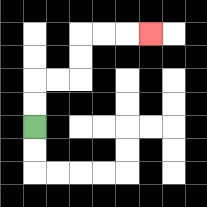{'start': '[1, 5]', 'end': '[6, 1]', 'path_directions': 'U,U,R,R,U,U,R,R,R', 'path_coordinates': '[[1, 5], [1, 4], [1, 3], [2, 3], [3, 3], [3, 2], [3, 1], [4, 1], [5, 1], [6, 1]]'}